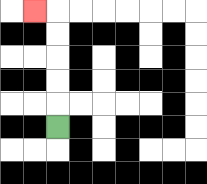{'start': '[2, 5]', 'end': '[1, 0]', 'path_directions': 'U,U,U,U,U,L', 'path_coordinates': '[[2, 5], [2, 4], [2, 3], [2, 2], [2, 1], [2, 0], [1, 0]]'}